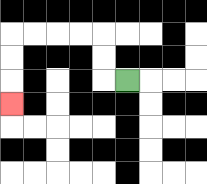{'start': '[5, 3]', 'end': '[0, 4]', 'path_directions': 'L,U,U,L,L,L,L,D,D,D', 'path_coordinates': '[[5, 3], [4, 3], [4, 2], [4, 1], [3, 1], [2, 1], [1, 1], [0, 1], [0, 2], [0, 3], [0, 4]]'}